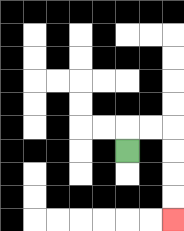{'start': '[5, 6]', 'end': '[7, 9]', 'path_directions': 'U,R,R,D,D,D,D', 'path_coordinates': '[[5, 6], [5, 5], [6, 5], [7, 5], [7, 6], [7, 7], [7, 8], [7, 9]]'}